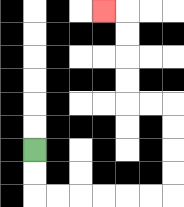{'start': '[1, 6]', 'end': '[4, 0]', 'path_directions': 'D,D,R,R,R,R,R,R,U,U,U,U,L,L,U,U,U,U,L', 'path_coordinates': '[[1, 6], [1, 7], [1, 8], [2, 8], [3, 8], [4, 8], [5, 8], [6, 8], [7, 8], [7, 7], [7, 6], [7, 5], [7, 4], [6, 4], [5, 4], [5, 3], [5, 2], [5, 1], [5, 0], [4, 0]]'}